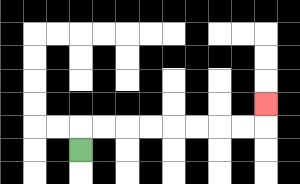{'start': '[3, 6]', 'end': '[11, 4]', 'path_directions': 'U,R,R,R,R,R,R,R,R,U', 'path_coordinates': '[[3, 6], [3, 5], [4, 5], [5, 5], [6, 5], [7, 5], [8, 5], [9, 5], [10, 5], [11, 5], [11, 4]]'}